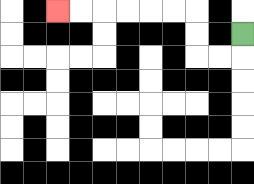{'start': '[10, 1]', 'end': '[2, 0]', 'path_directions': 'D,L,L,U,U,L,L,L,L,L,L', 'path_coordinates': '[[10, 1], [10, 2], [9, 2], [8, 2], [8, 1], [8, 0], [7, 0], [6, 0], [5, 0], [4, 0], [3, 0], [2, 0]]'}